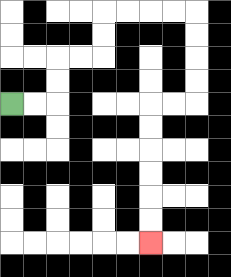{'start': '[0, 4]', 'end': '[6, 10]', 'path_directions': 'R,R,U,U,R,R,U,U,R,R,R,R,D,D,D,D,L,L,D,D,D,D,D,D', 'path_coordinates': '[[0, 4], [1, 4], [2, 4], [2, 3], [2, 2], [3, 2], [4, 2], [4, 1], [4, 0], [5, 0], [6, 0], [7, 0], [8, 0], [8, 1], [8, 2], [8, 3], [8, 4], [7, 4], [6, 4], [6, 5], [6, 6], [6, 7], [6, 8], [6, 9], [6, 10]]'}